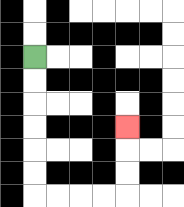{'start': '[1, 2]', 'end': '[5, 5]', 'path_directions': 'D,D,D,D,D,D,R,R,R,R,U,U,U', 'path_coordinates': '[[1, 2], [1, 3], [1, 4], [1, 5], [1, 6], [1, 7], [1, 8], [2, 8], [3, 8], [4, 8], [5, 8], [5, 7], [5, 6], [5, 5]]'}